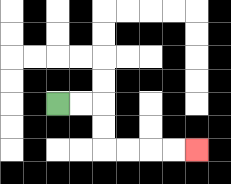{'start': '[2, 4]', 'end': '[8, 6]', 'path_directions': 'R,R,D,D,R,R,R,R', 'path_coordinates': '[[2, 4], [3, 4], [4, 4], [4, 5], [4, 6], [5, 6], [6, 6], [7, 6], [8, 6]]'}